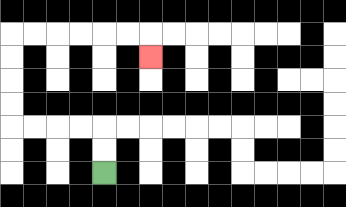{'start': '[4, 7]', 'end': '[6, 2]', 'path_directions': 'U,U,L,L,L,L,U,U,U,U,R,R,R,R,R,R,D', 'path_coordinates': '[[4, 7], [4, 6], [4, 5], [3, 5], [2, 5], [1, 5], [0, 5], [0, 4], [0, 3], [0, 2], [0, 1], [1, 1], [2, 1], [3, 1], [4, 1], [5, 1], [6, 1], [6, 2]]'}